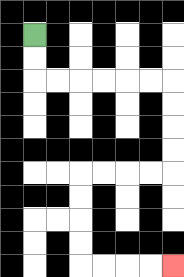{'start': '[1, 1]', 'end': '[7, 11]', 'path_directions': 'D,D,R,R,R,R,R,R,D,D,D,D,L,L,L,L,D,D,D,D,R,R,R,R', 'path_coordinates': '[[1, 1], [1, 2], [1, 3], [2, 3], [3, 3], [4, 3], [5, 3], [6, 3], [7, 3], [7, 4], [7, 5], [7, 6], [7, 7], [6, 7], [5, 7], [4, 7], [3, 7], [3, 8], [3, 9], [3, 10], [3, 11], [4, 11], [5, 11], [6, 11], [7, 11]]'}